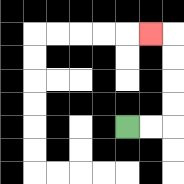{'start': '[5, 5]', 'end': '[6, 1]', 'path_directions': 'R,R,U,U,U,U,L', 'path_coordinates': '[[5, 5], [6, 5], [7, 5], [7, 4], [7, 3], [7, 2], [7, 1], [6, 1]]'}